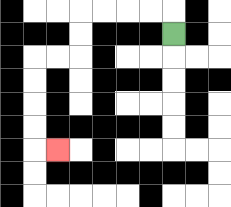{'start': '[7, 1]', 'end': '[2, 6]', 'path_directions': 'U,L,L,L,L,D,D,L,L,D,D,D,D,R', 'path_coordinates': '[[7, 1], [7, 0], [6, 0], [5, 0], [4, 0], [3, 0], [3, 1], [3, 2], [2, 2], [1, 2], [1, 3], [1, 4], [1, 5], [1, 6], [2, 6]]'}